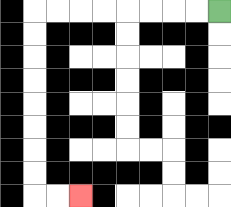{'start': '[9, 0]', 'end': '[3, 8]', 'path_directions': 'L,L,L,L,L,L,L,L,D,D,D,D,D,D,D,D,R,R', 'path_coordinates': '[[9, 0], [8, 0], [7, 0], [6, 0], [5, 0], [4, 0], [3, 0], [2, 0], [1, 0], [1, 1], [1, 2], [1, 3], [1, 4], [1, 5], [1, 6], [1, 7], [1, 8], [2, 8], [3, 8]]'}